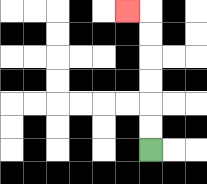{'start': '[6, 6]', 'end': '[5, 0]', 'path_directions': 'U,U,U,U,U,U,L', 'path_coordinates': '[[6, 6], [6, 5], [6, 4], [6, 3], [6, 2], [6, 1], [6, 0], [5, 0]]'}